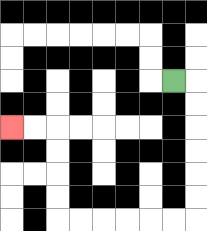{'start': '[7, 3]', 'end': '[0, 5]', 'path_directions': 'R,D,D,D,D,D,D,L,L,L,L,L,L,U,U,U,U,L,L', 'path_coordinates': '[[7, 3], [8, 3], [8, 4], [8, 5], [8, 6], [8, 7], [8, 8], [8, 9], [7, 9], [6, 9], [5, 9], [4, 9], [3, 9], [2, 9], [2, 8], [2, 7], [2, 6], [2, 5], [1, 5], [0, 5]]'}